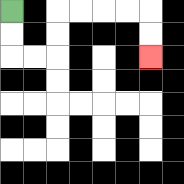{'start': '[0, 0]', 'end': '[6, 2]', 'path_directions': 'D,D,R,R,U,U,R,R,R,R,D,D', 'path_coordinates': '[[0, 0], [0, 1], [0, 2], [1, 2], [2, 2], [2, 1], [2, 0], [3, 0], [4, 0], [5, 0], [6, 0], [6, 1], [6, 2]]'}